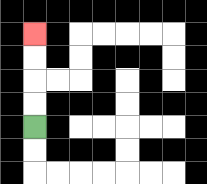{'start': '[1, 5]', 'end': '[1, 1]', 'path_directions': 'U,U,U,U', 'path_coordinates': '[[1, 5], [1, 4], [1, 3], [1, 2], [1, 1]]'}